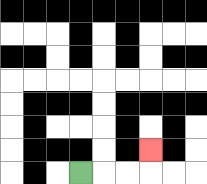{'start': '[3, 7]', 'end': '[6, 6]', 'path_directions': 'R,R,R,U', 'path_coordinates': '[[3, 7], [4, 7], [5, 7], [6, 7], [6, 6]]'}